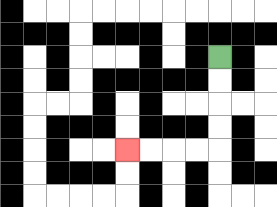{'start': '[9, 2]', 'end': '[5, 6]', 'path_directions': 'D,D,D,D,L,L,L,L', 'path_coordinates': '[[9, 2], [9, 3], [9, 4], [9, 5], [9, 6], [8, 6], [7, 6], [6, 6], [5, 6]]'}